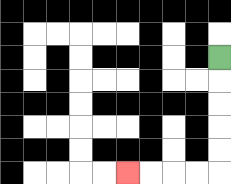{'start': '[9, 2]', 'end': '[5, 7]', 'path_directions': 'D,D,D,D,D,L,L,L,L', 'path_coordinates': '[[9, 2], [9, 3], [9, 4], [9, 5], [9, 6], [9, 7], [8, 7], [7, 7], [6, 7], [5, 7]]'}